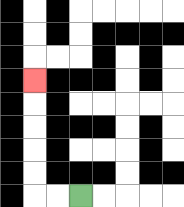{'start': '[3, 8]', 'end': '[1, 3]', 'path_directions': 'L,L,U,U,U,U,U', 'path_coordinates': '[[3, 8], [2, 8], [1, 8], [1, 7], [1, 6], [1, 5], [1, 4], [1, 3]]'}